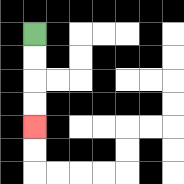{'start': '[1, 1]', 'end': '[1, 5]', 'path_directions': 'D,D,D,D', 'path_coordinates': '[[1, 1], [1, 2], [1, 3], [1, 4], [1, 5]]'}